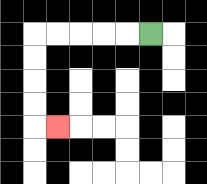{'start': '[6, 1]', 'end': '[2, 5]', 'path_directions': 'L,L,L,L,L,D,D,D,D,R', 'path_coordinates': '[[6, 1], [5, 1], [4, 1], [3, 1], [2, 1], [1, 1], [1, 2], [1, 3], [1, 4], [1, 5], [2, 5]]'}